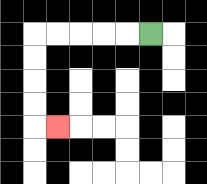{'start': '[6, 1]', 'end': '[2, 5]', 'path_directions': 'L,L,L,L,L,D,D,D,D,R', 'path_coordinates': '[[6, 1], [5, 1], [4, 1], [3, 1], [2, 1], [1, 1], [1, 2], [1, 3], [1, 4], [1, 5], [2, 5]]'}